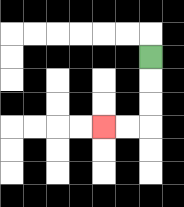{'start': '[6, 2]', 'end': '[4, 5]', 'path_directions': 'D,D,D,L,L', 'path_coordinates': '[[6, 2], [6, 3], [6, 4], [6, 5], [5, 5], [4, 5]]'}